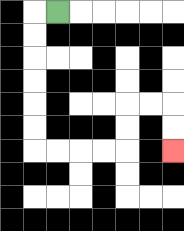{'start': '[2, 0]', 'end': '[7, 6]', 'path_directions': 'L,D,D,D,D,D,D,R,R,R,R,U,U,R,R,D,D', 'path_coordinates': '[[2, 0], [1, 0], [1, 1], [1, 2], [1, 3], [1, 4], [1, 5], [1, 6], [2, 6], [3, 6], [4, 6], [5, 6], [5, 5], [5, 4], [6, 4], [7, 4], [7, 5], [7, 6]]'}